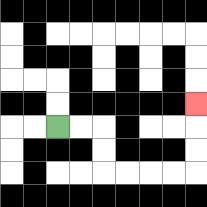{'start': '[2, 5]', 'end': '[8, 4]', 'path_directions': 'R,R,D,D,R,R,R,R,U,U,U', 'path_coordinates': '[[2, 5], [3, 5], [4, 5], [4, 6], [4, 7], [5, 7], [6, 7], [7, 7], [8, 7], [8, 6], [8, 5], [8, 4]]'}